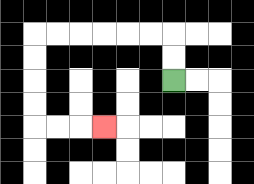{'start': '[7, 3]', 'end': '[4, 5]', 'path_directions': 'U,U,L,L,L,L,L,L,D,D,D,D,R,R,R', 'path_coordinates': '[[7, 3], [7, 2], [7, 1], [6, 1], [5, 1], [4, 1], [3, 1], [2, 1], [1, 1], [1, 2], [1, 3], [1, 4], [1, 5], [2, 5], [3, 5], [4, 5]]'}